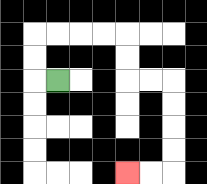{'start': '[2, 3]', 'end': '[5, 7]', 'path_directions': 'L,U,U,R,R,R,R,D,D,R,R,D,D,D,D,L,L', 'path_coordinates': '[[2, 3], [1, 3], [1, 2], [1, 1], [2, 1], [3, 1], [4, 1], [5, 1], [5, 2], [5, 3], [6, 3], [7, 3], [7, 4], [7, 5], [7, 6], [7, 7], [6, 7], [5, 7]]'}